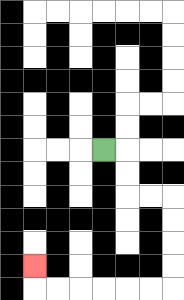{'start': '[4, 6]', 'end': '[1, 11]', 'path_directions': 'R,D,D,R,R,D,D,D,D,L,L,L,L,L,L,U', 'path_coordinates': '[[4, 6], [5, 6], [5, 7], [5, 8], [6, 8], [7, 8], [7, 9], [7, 10], [7, 11], [7, 12], [6, 12], [5, 12], [4, 12], [3, 12], [2, 12], [1, 12], [1, 11]]'}